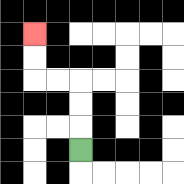{'start': '[3, 6]', 'end': '[1, 1]', 'path_directions': 'U,U,U,L,L,U,U', 'path_coordinates': '[[3, 6], [3, 5], [3, 4], [3, 3], [2, 3], [1, 3], [1, 2], [1, 1]]'}